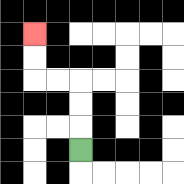{'start': '[3, 6]', 'end': '[1, 1]', 'path_directions': 'U,U,U,L,L,U,U', 'path_coordinates': '[[3, 6], [3, 5], [3, 4], [3, 3], [2, 3], [1, 3], [1, 2], [1, 1]]'}